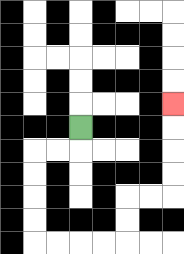{'start': '[3, 5]', 'end': '[7, 4]', 'path_directions': 'D,L,L,D,D,D,D,R,R,R,R,U,U,R,R,U,U,U,U', 'path_coordinates': '[[3, 5], [3, 6], [2, 6], [1, 6], [1, 7], [1, 8], [1, 9], [1, 10], [2, 10], [3, 10], [4, 10], [5, 10], [5, 9], [5, 8], [6, 8], [7, 8], [7, 7], [7, 6], [7, 5], [7, 4]]'}